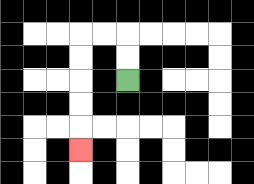{'start': '[5, 3]', 'end': '[3, 6]', 'path_directions': 'U,U,L,L,D,D,D,D,D', 'path_coordinates': '[[5, 3], [5, 2], [5, 1], [4, 1], [3, 1], [3, 2], [3, 3], [3, 4], [3, 5], [3, 6]]'}